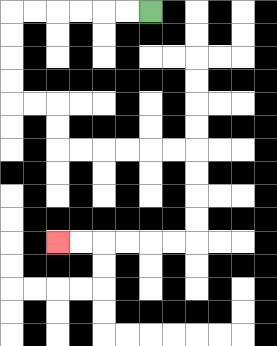{'start': '[6, 0]', 'end': '[2, 10]', 'path_directions': 'L,L,L,L,L,L,D,D,D,D,R,R,D,D,R,R,R,R,R,R,D,D,D,D,L,L,L,L,L,L', 'path_coordinates': '[[6, 0], [5, 0], [4, 0], [3, 0], [2, 0], [1, 0], [0, 0], [0, 1], [0, 2], [0, 3], [0, 4], [1, 4], [2, 4], [2, 5], [2, 6], [3, 6], [4, 6], [5, 6], [6, 6], [7, 6], [8, 6], [8, 7], [8, 8], [8, 9], [8, 10], [7, 10], [6, 10], [5, 10], [4, 10], [3, 10], [2, 10]]'}